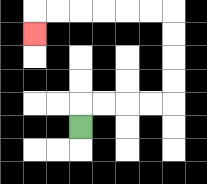{'start': '[3, 5]', 'end': '[1, 1]', 'path_directions': 'U,R,R,R,R,U,U,U,U,L,L,L,L,L,L,D', 'path_coordinates': '[[3, 5], [3, 4], [4, 4], [5, 4], [6, 4], [7, 4], [7, 3], [7, 2], [7, 1], [7, 0], [6, 0], [5, 0], [4, 0], [3, 0], [2, 0], [1, 0], [1, 1]]'}